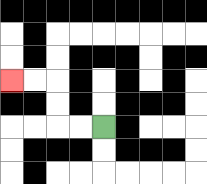{'start': '[4, 5]', 'end': '[0, 3]', 'path_directions': 'L,L,U,U,L,L', 'path_coordinates': '[[4, 5], [3, 5], [2, 5], [2, 4], [2, 3], [1, 3], [0, 3]]'}